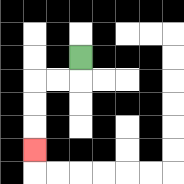{'start': '[3, 2]', 'end': '[1, 6]', 'path_directions': 'D,L,L,D,D,D', 'path_coordinates': '[[3, 2], [3, 3], [2, 3], [1, 3], [1, 4], [1, 5], [1, 6]]'}